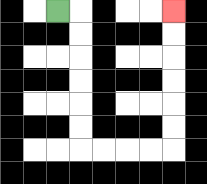{'start': '[2, 0]', 'end': '[7, 0]', 'path_directions': 'R,D,D,D,D,D,D,R,R,R,R,U,U,U,U,U,U', 'path_coordinates': '[[2, 0], [3, 0], [3, 1], [3, 2], [3, 3], [3, 4], [3, 5], [3, 6], [4, 6], [5, 6], [6, 6], [7, 6], [7, 5], [7, 4], [7, 3], [7, 2], [7, 1], [7, 0]]'}